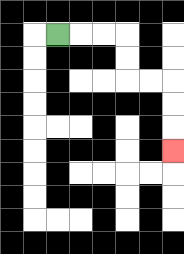{'start': '[2, 1]', 'end': '[7, 6]', 'path_directions': 'R,R,R,D,D,R,R,D,D,D', 'path_coordinates': '[[2, 1], [3, 1], [4, 1], [5, 1], [5, 2], [5, 3], [6, 3], [7, 3], [7, 4], [7, 5], [7, 6]]'}